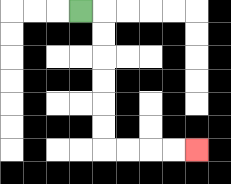{'start': '[3, 0]', 'end': '[8, 6]', 'path_directions': 'R,D,D,D,D,D,D,R,R,R,R', 'path_coordinates': '[[3, 0], [4, 0], [4, 1], [4, 2], [4, 3], [4, 4], [4, 5], [4, 6], [5, 6], [6, 6], [7, 6], [8, 6]]'}